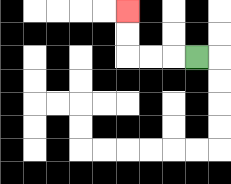{'start': '[8, 2]', 'end': '[5, 0]', 'path_directions': 'L,L,L,U,U', 'path_coordinates': '[[8, 2], [7, 2], [6, 2], [5, 2], [5, 1], [5, 0]]'}